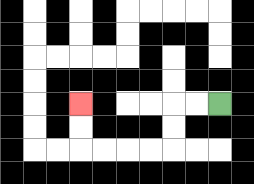{'start': '[9, 4]', 'end': '[3, 4]', 'path_directions': 'L,L,D,D,L,L,L,L,U,U', 'path_coordinates': '[[9, 4], [8, 4], [7, 4], [7, 5], [7, 6], [6, 6], [5, 6], [4, 6], [3, 6], [3, 5], [3, 4]]'}